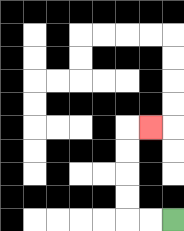{'start': '[7, 9]', 'end': '[6, 5]', 'path_directions': 'L,L,U,U,U,U,R', 'path_coordinates': '[[7, 9], [6, 9], [5, 9], [5, 8], [5, 7], [5, 6], [5, 5], [6, 5]]'}